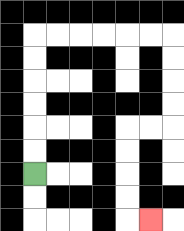{'start': '[1, 7]', 'end': '[6, 9]', 'path_directions': 'U,U,U,U,U,U,R,R,R,R,R,R,D,D,D,D,L,L,D,D,D,D,R', 'path_coordinates': '[[1, 7], [1, 6], [1, 5], [1, 4], [1, 3], [1, 2], [1, 1], [2, 1], [3, 1], [4, 1], [5, 1], [6, 1], [7, 1], [7, 2], [7, 3], [7, 4], [7, 5], [6, 5], [5, 5], [5, 6], [5, 7], [5, 8], [5, 9], [6, 9]]'}